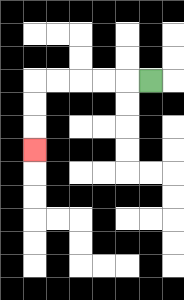{'start': '[6, 3]', 'end': '[1, 6]', 'path_directions': 'L,L,L,L,L,D,D,D', 'path_coordinates': '[[6, 3], [5, 3], [4, 3], [3, 3], [2, 3], [1, 3], [1, 4], [1, 5], [1, 6]]'}